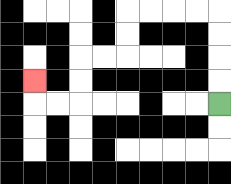{'start': '[9, 4]', 'end': '[1, 3]', 'path_directions': 'U,U,U,U,L,L,L,L,D,D,L,L,D,D,L,L,U', 'path_coordinates': '[[9, 4], [9, 3], [9, 2], [9, 1], [9, 0], [8, 0], [7, 0], [6, 0], [5, 0], [5, 1], [5, 2], [4, 2], [3, 2], [3, 3], [3, 4], [2, 4], [1, 4], [1, 3]]'}